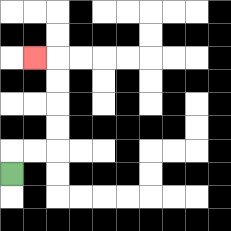{'start': '[0, 7]', 'end': '[1, 2]', 'path_directions': 'U,R,R,U,U,U,U,L', 'path_coordinates': '[[0, 7], [0, 6], [1, 6], [2, 6], [2, 5], [2, 4], [2, 3], [2, 2], [1, 2]]'}